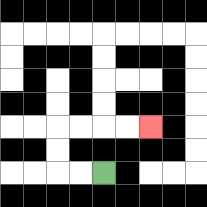{'start': '[4, 7]', 'end': '[6, 5]', 'path_directions': 'L,L,U,U,R,R,R,R', 'path_coordinates': '[[4, 7], [3, 7], [2, 7], [2, 6], [2, 5], [3, 5], [4, 5], [5, 5], [6, 5]]'}